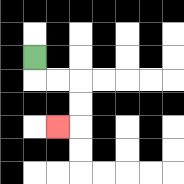{'start': '[1, 2]', 'end': '[2, 5]', 'path_directions': 'D,R,R,D,D,L', 'path_coordinates': '[[1, 2], [1, 3], [2, 3], [3, 3], [3, 4], [3, 5], [2, 5]]'}